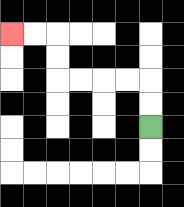{'start': '[6, 5]', 'end': '[0, 1]', 'path_directions': 'U,U,L,L,L,L,U,U,L,L', 'path_coordinates': '[[6, 5], [6, 4], [6, 3], [5, 3], [4, 3], [3, 3], [2, 3], [2, 2], [2, 1], [1, 1], [0, 1]]'}